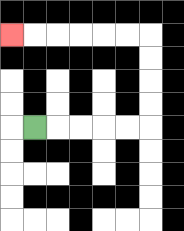{'start': '[1, 5]', 'end': '[0, 1]', 'path_directions': 'R,R,R,R,R,U,U,U,U,L,L,L,L,L,L', 'path_coordinates': '[[1, 5], [2, 5], [3, 5], [4, 5], [5, 5], [6, 5], [6, 4], [6, 3], [6, 2], [6, 1], [5, 1], [4, 1], [3, 1], [2, 1], [1, 1], [0, 1]]'}